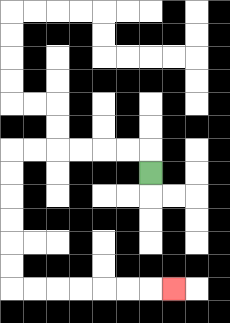{'start': '[6, 7]', 'end': '[7, 12]', 'path_directions': 'U,L,L,L,L,L,L,D,D,D,D,D,D,R,R,R,R,R,R,R', 'path_coordinates': '[[6, 7], [6, 6], [5, 6], [4, 6], [3, 6], [2, 6], [1, 6], [0, 6], [0, 7], [0, 8], [0, 9], [0, 10], [0, 11], [0, 12], [1, 12], [2, 12], [3, 12], [4, 12], [5, 12], [6, 12], [7, 12]]'}